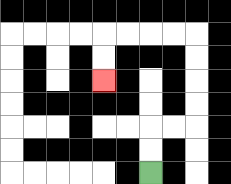{'start': '[6, 7]', 'end': '[4, 3]', 'path_directions': 'U,U,R,R,U,U,U,U,L,L,L,L,D,D', 'path_coordinates': '[[6, 7], [6, 6], [6, 5], [7, 5], [8, 5], [8, 4], [8, 3], [8, 2], [8, 1], [7, 1], [6, 1], [5, 1], [4, 1], [4, 2], [4, 3]]'}